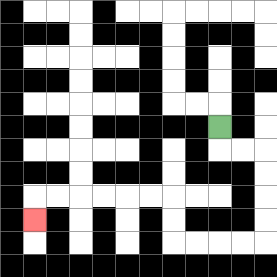{'start': '[9, 5]', 'end': '[1, 9]', 'path_directions': 'D,R,R,D,D,D,D,L,L,L,L,U,U,L,L,L,L,L,L,D', 'path_coordinates': '[[9, 5], [9, 6], [10, 6], [11, 6], [11, 7], [11, 8], [11, 9], [11, 10], [10, 10], [9, 10], [8, 10], [7, 10], [7, 9], [7, 8], [6, 8], [5, 8], [4, 8], [3, 8], [2, 8], [1, 8], [1, 9]]'}